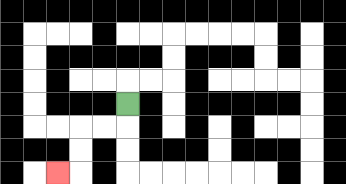{'start': '[5, 4]', 'end': '[2, 7]', 'path_directions': 'D,L,L,D,D,L', 'path_coordinates': '[[5, 4], [5, 5], [4, 5], [3, 5], [3, 6], [3, 7], [2, 7]]'}